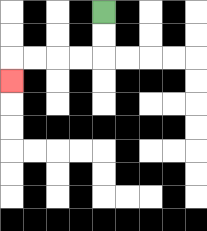{'start': '[4, 0]', 'end': '[0, 3]', 'path_directions': 'D,D,L,L,L,L,D', 'path_coordinates': '[[4, 0], [4, 1], [4, 2], [3, 2], [2, 2], [1, 2], [0, 2], [0, 3]]'}